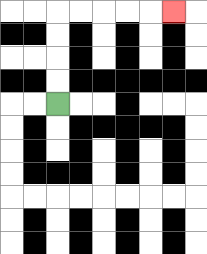{'start': '[2, 4]', 'end': '[7, 0]', 'path_directions': 'U,U,U,U,R,R,R,R,R', 'path_coordinates': '[[2, 4], [2, 3], [2, 2], [2, 1], [2, 0], [3, 0], [4, 0], [5, 0], [6, 0], [7, 0]]'}